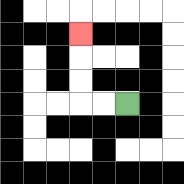{'start': '[5, 4]', 'end': '[3, 1]', 'path_directions': 'L,L,U,U,U', 'path_coordinates': '[[5, 4], [4, 4], [3, 4], [3, 3], [3, 2], [3, 1]]'}